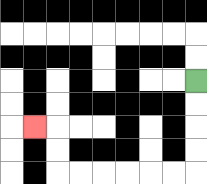{'start': '[8, 3]', 'end': '[1, 5]', 'path_directions': 'D,D,D,D,L,L,L,L,L,L,U,U,L', 'path_coordinates': '[[8, 3], [8, 4], [8, 5], [8, 6], [8, 7], [7, 7], [6, 7], [5, 7], [4, 7], [3, 7], [2, 7], [2, 6], [2, 5], [1, 5]]'}